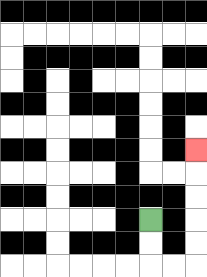{'start': '[6, 9]', 'end': '[8, 6]', 'path_directions': 'D,D,R,R,U,U,U,U,U', 'path_coordinates': '[[6, 9], [6, 10], [6, 11], [7, 11], [8, 11], [8, 10], [8, 9], [8, 8], [8, 7], [8, 6]]'}